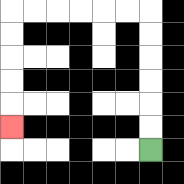{'start': '[6, 6]', 'end': '[0, 5]', 'path_directions': 'U,U,U,U,U,U,L,L,L,L,L,L,D,D,D,D,D', 'path_coordinates': '[[6, 6], [6, 5], [6, 4], [6, 3], [6, 2], [6, 1], [6, 0], [5, 0], [4, 0], [3, 0], [2, 0], [1, 0], [0, 0], [0, 1], [0, 2], [0, 3], [0, 4], [0, 5]]'}